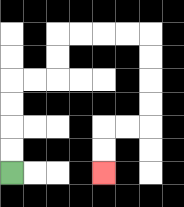{'start': '[0, 7]', 'end': '[4, 7]', 'path_directions': 'U,U,U,U,R,R,U,U,R,R,R,R,D,D,D,D,L,L,D,D', 'path_coordinates': '[[0, 7], [0, 6], [0, 5], [0, 4], [0, 3], [1, 3], [2, 3], [2, 2], [2, 1], [3, 1], [4, 1], [5, 1], [6, 1], [6, 2], [6, 3], [6, 4], [6, 5], [5, 5], [4, 5], [4, 6], [4, 7]]'}